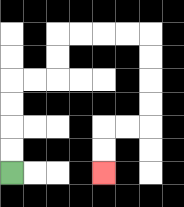{'start': '[0, 7]', 'end': '[4, 7]', 'path_directions': 'U,U,U,U,R,R,U,U,R,R,R,R,D,D,D,D,L,L,D,D', 'path_coordinates': '[[0, 7], [0, 6], [0, 5], [0, 4], [0, 3], [1, 3], [2, 3], [2, 2], [2, 1], [3, 1], [4, 1], [5, 1], [6, 1], [6, 2], [6, 3], [6, 4], [6, 5], [5, 5], [4, 5], [4, 6], [4, 7]]'}